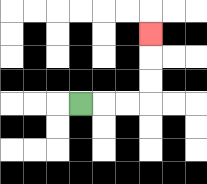{'start': '[3, 4]', 'end': '[6, 1]', 'path_directions': 'R,R,R,U,U,U', 'path_coordinates': '[[3, 4], [4, 4], [5, 4], [6, 4], [6, 3], [6, 2], [6, 1]]'}